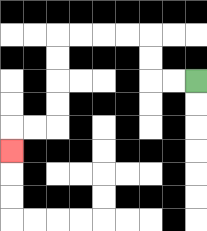{'start': '[8, 3]', 'end': '[0, 6]', 'path_directions': 'L,L,U,U,L,L,L,L,D,D,D,D,L,L,D', 'path_coordinates': '[[8, 3], [7, 3], [6, 3], [6, 2], [6, 1], [5, 1], [4, 1], [3, 1], [2, 1], [2, 2], [2, 3], [2, 4], [2, 5], [1, 5], [0, 5], [0, 6]]'}